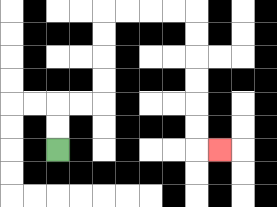{'start': '[2, 6]', 'end': '[9, 6]', 'path_directions': 'U,U,R,R,U,U,U,U,R,R,R,R,D,D,D,D,D,D,R', 'path_coordinates': '[[2, 6], [2, 5], [2, 4], [3, 4], [4, 4], [4, 3], [4, 2], [4, 1], [4, 0], [5, 0], [6, 0], [7, 0], [8, 0], [8, 1], [8, 2], [8, 3], [8, 4], [8, 5], [8, 6], [9, 6]]'}